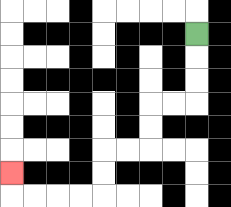{'start': '[8, 1]', 'end': '[0, 7]', 'path_directions': 'D,D,D,L,L,D,D,L,L,D,D,L,L,L,L,U', 'path_coordinates': '[[8, 1], [8, 2], [8, 3], [8, 4], [7, 4], [6, 4], [6, 5], [6, 6], [5, 6], [4, 6], [4, 7], [4, 8], [3, 8], [2, 8], [1, 8], [0, 8], [0, 7]]'}